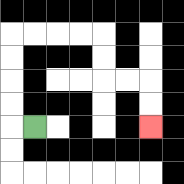{'start': '[1, 5]', 'end': '[6, 5]', 'path_directions': 'L,U,U,U,U,R,R,R,R,D,D,R,R,D,D', 'path_coordinates': '[[1, 5], [0, 5], [0, 4], [0, 3], [0, 2], [0, 1], [1, 1], [2, 1], [3, 1], [4, 1], [4, 2], [4, 3], [5, 3], [6, 3], [6, 4], [6, 5]]'}